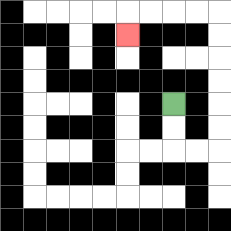{'start': '[7, 4]', 'end': '[5, 1]', 'path_directions': 'D,D,R,R,U,U,U,U,U,U,L,L,L,L,D', 'path_coordinates': '[[7, 4], [7, 5], [7, 6], [8, 6], [9, 6], [9, 5], [9, 4], [9, 3], [9, 2], [9, 1], [9, 0], [8, 0], [7, 0], [6, 0], [5, 0], [5, 1]]'}